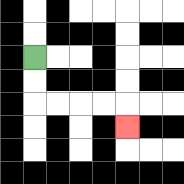{'start': '[1, 2]', 'end': '[5, 5]', 'path_directions': 'D,D,R,R,R,R,D', 'path_coordinates': '[[1, 2], [1, 3], [1, 4], [2, 4], [3, 4], [4, 4], [5, 4], [5, 5]]'}